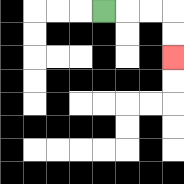{'start': '[4, 0]', 'end': '[7, 2]', 'path_directions': 'R,R,R,D,D', 'path_coordinates': '[[4, 0], [5, 0], [6, 0], [7, 0], [7, 1], [7, 2]]'}